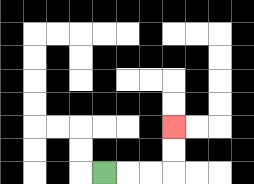{'start': '[4, 7]', 'end': '[7, 5]', 'path_directions': 'R,R,R,U,U', 'path_coordinates': '[[4, 7], [5, 7], [6, 7], [7, 7], [7, 6], [7, 5]]'}